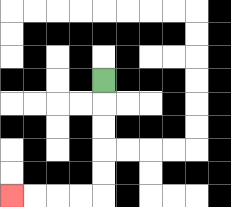{'start': '[4, 3]', 'end': '[0, 8]', 'path_directions': 'D,D,D,D,D,L,L,L,L', 'path_coordinates': '[[4, 3], [4, 4], [4, 5], [4, 6], [4, 7], [4, 8], [3, 8], [2, 8], [1, 8], [0, 8]]'}